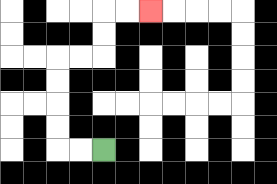{'start': '[4, 6]', 'end': '[6, 0]', 'path_directions': 'L,L,U,U,U,U,R,R,U,U,R,R', 'path_coordinates': '[[4, 6], [3, 6], [2, 6], [2, 5], [2, 4], [2, 3], [2, 2], [3, 2], [4, 2], [4, 1], [4, 0], [5, 0], [6, 0]]'}